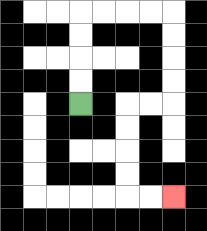{'start': '[3, 4]', 'end': '[7, 8]', 'path_directions': 'U,U,U,U,R,R,R,R,D,D,D,D,L,L,D,D,D,D,R,R', 'path_coordinates': '[[3, 4], [3, 3], [3, 2], [3, 1], [3, 0], [4, 0], [5, 0], [6, 0], [7, 0], [7, 1], [7, 2], [7, 3], [7, 4], [6, 4], [5, 4], [5, 5], [5, 6], [5, 7], [5, 8], [6, 8], [7, 8]]'}